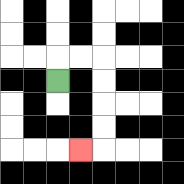{'start': '[2, 3]', 'end': '[3, 6]', 'path_directions': 'U,R,R,D,D,D,D,L', 'path_coordinates': '[[2, 3], [2, 2], [3, 2], [4, 2], [4, 3], [4, 4], [4, 5], [4, 6], [3, 6]]'}